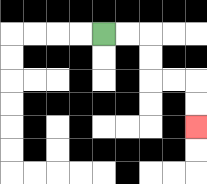{'start': '[4, 1]', 'end': '[8, 5]', 'path_directions': 'R,R,D,D,R,R,D,D', 'path_coordinates': '[[4, 1], [5, 1], [6, 1], [6, 2], [6, 3], [7, 3], [8, 3], [8, 4], [8, 5]]'}